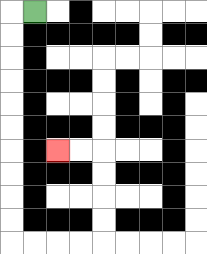{'start': '[1, 0]', 'end': '[2, 6]', 'path_directions': 'L,D,D,D,D,D,D,D,D,D,D,R,R,R,R,U,U,U,U,L,L', 'path_coordinates': '[[1, 0], [0, 0], [0, 1], [0, 2], [0, 3], [0, 4], [0, 5], [0, 6], [0, 7], [0, 8], [0, 9], [0, 10], [1, 10], [2, 10], [3, 10], [4, 10], [4, 9], [4, 8], [4, 7], [4, 6], [3, 6], [2, 6]]'}